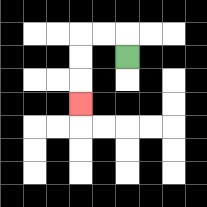{'start': '[5, 2]', 'end': '[3, 4]', 'path_directions': 'U,L,L,D,D,D', 'path_coordinates': '[[5, 2], [5, 1], [4, 1], [3, 1], [3, 2], [3, 3], [3, 4]]'}